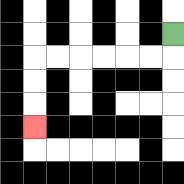{'start': '[7, 1]', 'end': '[1, 5]', 'path_directions': 'D,L,L,L,L,L,L,D,D,D', 'path_coordinates': '[[7, 1], [7, 2], [6, 2], [5, 2], [4, 2], [3, 2], [2, 2], [1, 2], [1, 3], [1, 4], [1, 5]]'}